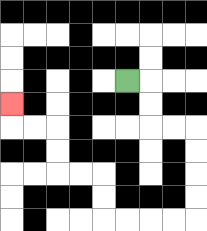{'start': '[5, 3]', 'end': '[0, 4]', 'path_directions': 'R,D,D,R,R,D,D,D,D,L,L,L,L,U,U,L,L,U,U,L,L,U', 'path_coordinates': '[[5, 3], [6, 3], [6, 4], [6, 5], [7, 5], [8, 5], [8, 6], [8, 7], [8, 8], [8, 9], [7, 9], [6, 9], [5, 9], [4, 9], [4, 8], [4, 7], [3, 7], [2, 7], [2, 6], [2, 5], [1, 5], [0, 5], [0, 4]]'}